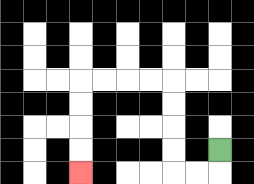{'start': '[9, 6]', 'end': '[3, 7]', 'path_directions': 'D,L,L,U,U,U,U,L,L,L,L,D,D,D,D', 'path_coordinates': '[[9, 6], [9, 7], [8, 7], [7, 7], [7, 6], [7, 5], [7, 4], [7, 3], [6, 3], [5, 3], [4, 3], [3, 3], [3, 4], [3, 5], [3, 6], [3, 7]]'}